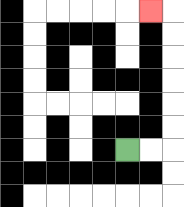{'start': '[5, 6]', 'end': '[6, 0]', 'path_directions': 'R,R,U,U,U,U,U,U,L', 'path_coordinates': '[[5, 6], [6, 6], [7, 6], [7, 5], [7, 4], [7, 3], [7, 2], [7, 1], [7, 0], [6, 0]]'}